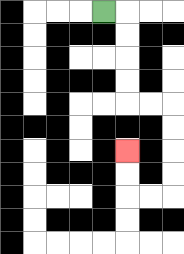{'start': '[4, 0]', 'end': '[5, 6]', 'path_directions': 'R,D,D,D,D,R,R,D,D,D,D,L,L,U,U', 'path_coordinates': '[[4, 0], [5, 0], [5, 1], [5, 2], [5, 3], [5, 4], [6, 4], [7, 4], [7, 5], [7, 6], [7, 7], [7, 8], [6, 8], [5, 8], [5, 7], [5, 6]]'}